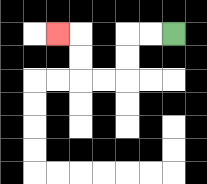{'start': '[7, 1]', 'end': '[2, 1]', 'path_directions': 'L,L,D,D,L,L,U,U,L', 'path_coordinates': '[[7, 1], [6, 1], [5, 1], [5, 2], [5, 3], [4, 3], [3, 3], [3, 2], [3, 1], [2, 1]]'}